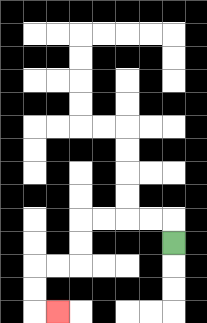{'start': '[7, 10]', 'end': '[2, 13]', 'path_directions': 'U,L,L,L,L,D,D,L,L,D,D,R', 'path_coordinates': '[[7, 10], [7, 9], [6, 9], [5, 9], [4, 9], [3, 9], [3, 10], [3, 11], [2, 11], [1, 11], [1, 12], [1, 13], [2, 13]]'}